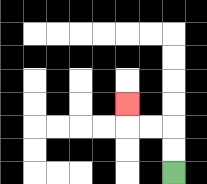{'start': '[7, 7]', 'end': '[5, 4]', 'path_directions': 'U,U,L,L,U', 'path_coordinates': '[[7, 7], [7, 6], [7, 5], [6, 5], [5, 5], [5, 4]]'}